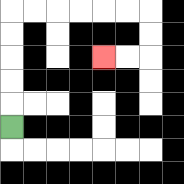{'start': '[0, 5]', 'end': '[4, 2]', 'path_directions': 'U,U,U,U,U,R,R,R,R,R,R,D,D,L,L', 'path_coordinates': '[[0, 5], [0, 4], [0, 3], [0, 2], [0, 1], [0, 0], [1, 0], [2, 0], [3, 0], [4, 0], [5, 0], [6, 0], [6, 1], [6, 2], [5, 2], [4, 2]]'}